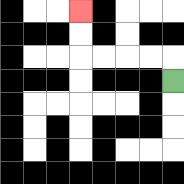{'start': '[7, 3]', 'end': '[3, 0]', 'path_directions': 'U,L,L,L,L,U,U', 'path_coordinates': '[[7, 3], [7, 2], [6, 2], [5, 2], [4, 2], [3, 2], [3, 1], [3, 0]]'}